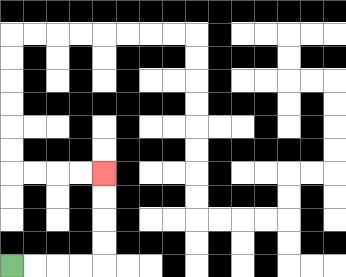{'start': '[0, 11]', 'end': '[4, 7]', 'path_directions': 'R,R,R,R,U,U,U,U', 'path_coordinates': '[[0, 11], [1, 11], [2, 11], [3, 11], [4, 11], [4, 10], [4, 9], [4, 8], [4, 7]]'}